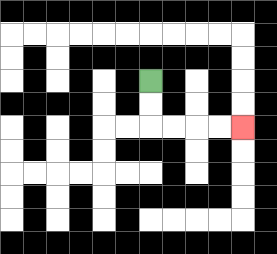{'start': '[6, 3]', 'end': '[10, 5]', 'path_directions': 'D,D,R,R,R,R', 'path_coordinates': '[[6, 3], [6, 4], [6, 5], [7, 5], [8, 5], [9, 5], [10, 5]]'}